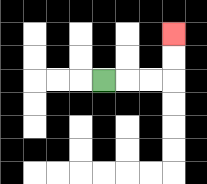{'start': '[4, 3]', 'end': '[7, 1]', 'path_directions': 'R,R,R,U,U', 'path_coordinates': '[[4, 3], [5, 3], [6, 3], [7, 3], [7, 2], [7, 1]]'}